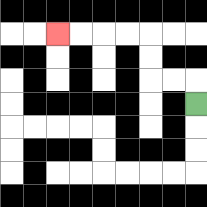{'start': '[8, 4]', 'end': '[2, 1]', 'path_directions': 'U,L,L,U,U,L,L,L,L', 'path_coordinates': '[[8, 4], [8, 3], [7, 3], [6, 3], [6, 2], [6, 1], [5, 1], [4, 1], [3, 1], [2, 1]]'}